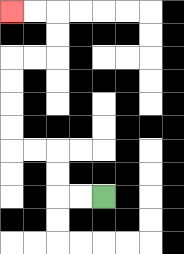{'start': '[4, 8]', 'end': '[0, 0]', 'path_directions': 'L,L,U,U,L,L,U,U,U,U,R,R,U,U,L,L', 'path_coordinates': '[[4, 8], [3, 8], [2, 8], [2, 7], [2, 6], [1, 6], [0, 6], [0, 5], [0, 4], [0, 3], [0, 2], [1, 2], [2, 2], [2, 1], [2, 0], [1, 0], [0, 0]]'}